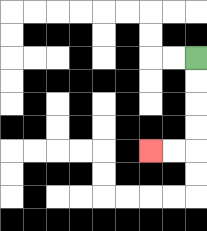{'start': '[8, 2]', 'end': '[6, 6]', 'path_directions': 'D,D,D,D,L,L', 'path_coordinates': '[[8, 2], [8, 3], [8, 4], [8, 5], [8, 6], [7, 6], [6, 6]]'}